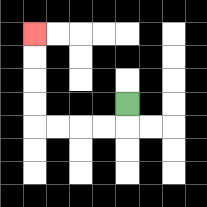{'start': '[5, 4]', 'end': '[1, 1]', 'path_directions': 'D,L,L,L,L,U,U,U,U', 'path_coordinates': '[[5, 4], [5, 5], [4, 5], [3, 5], [2, 5], [1, 5], [1, 4], [1, 3], [1, 2], [1, 1]]'}